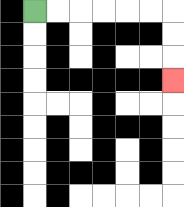{'start': '[1, 0]', 'end': '[7, 3]', 'path_directions': 'R,R,R,R,R,R,D,D,D', 'path_coordinates': '[[1, 0], [2, 0], [3, 0], [4, 0], [5, 0], [6, 0], [7, 0], [7, 1], [7, 2], [7, 3]]'}